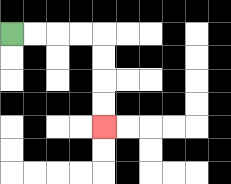{'start': '[0, 1]', 'end': '[4, 5]', 'path_directions': 'R,R,R,R,D,D,D,D', 'path_coordinates': '[[0, 1], [1, 1], [2, 1], [3, 1], [4, 1], [4, 2], [4, 3], [4, 4], [4, 5]]'}